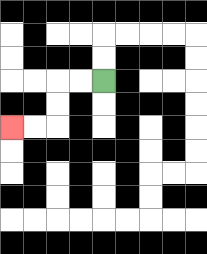{'start': '[4, 3]', 'end': '[0, 5]', 'path_directions': 'L,L,D,D,L,L', 'path_coordinates': '[[4, 3], [3, 3], [2, 3], [2, 4], [2, 5], [1, 5], [0, 5]]'}